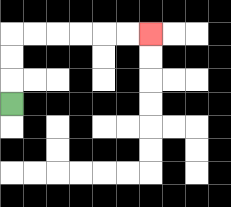{'start': '[0, 4]', 'end': '[6, 1]', 'path_directions': 'U,U,U,R,R,R,R,R,R', 'path_coordinates': '[[0, 4], [0, 3], [0, 2], [0, 1], [1, 1], [2, 1], [3, 1], [4, 1], [5, 1], [6, 1]]'}